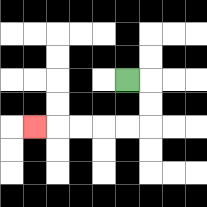{'start': '[5, 3]', 'end': '[1, 5]', 'path_directions': 'R,D,D,L,L,L,L,L', 'path_coordinates': '[[5, 3], [6, 3], [6, 4], [6, 5], [5, 5], [4, 5], [3, 5], [2, 5], [1, 5]]'}